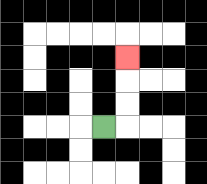{'start': '[4, 5]', 'end': '[5, 2]', 'path_directions': 'R,U,U,U', 'path_coordinates': '[[4, 5], [5, 5], [5, 4], [5, 3], [5, 2]]'}